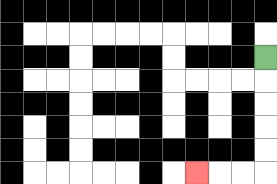{'start': '[11, 2]', 'end': '[8, 7]', 'path_directions': 'D,D,D,D,D,L,L,L', 'path_coordinates': '[[11, 2], [11, 3], [11, 4], [11, 5], [11, 6], [11, 7], [10, 7], [9, 7], [8, 7]]'}